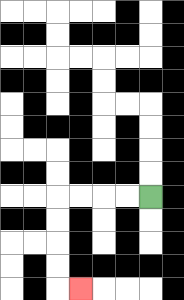{'start': '[6, 8]', 'end': '[3, 12]', 'path_directions': 'L,L,L,L,D,D,D,D,R', 'path_coordinates': '[[6, 8], [5, 8], [4, 8], [3, 8], [2, 8], [2, 9], [2, 10], [2, 11], [2, 12], [3, 12]]'}